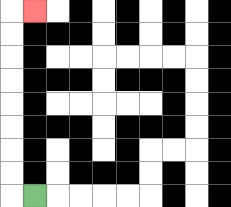{'start': '[1, 8]', 'end': '[1, 0]', 'path_directions': 'L,U,U,U,U,U,U,U,U,R', 'path_coordinates': '[[1, 8], [0, 8], [0, 7], [0, 6], [0, 5], [0, 4], [0, 3], [0, 2], [0, 1], [0, 0], [1, 0]]'}